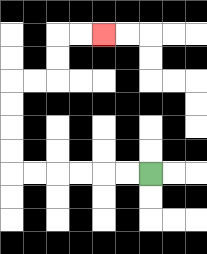{'start': '[6, 7]', 'end': '[4, 1]', 'path_directions': 'L,L,L,L,L,L,U,U,U,U,R,R,U,U,R,R', 'path_coordinates': '[[6, 7], [5, 7], [4, 7], [3, 7], [2, 7], [1, 7], [0, 7], [0, 6], [0, 5], [0, 4], [0, 3], [1, 3], [2, 3], [2, 2], [2, 1], [3, 1], [4, 1]]'}